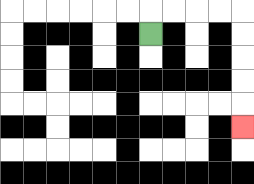{'start': '[6, 1]', 'end': '[10, 5]', 'path_directions': 'U,R,R,R,R,D,D,D,D,D', 'path_coordinates': '[[6, 1], [6, 0], [7, 0], [8, 0], [9, 0], [10, 0], [10, 1], [10, 2], [10, 3], [10, 4], [10, 5]]'}